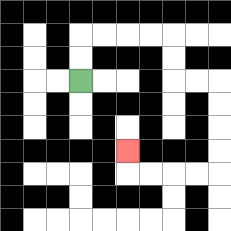{'start': '[3, 3]', 'end': '[5, 6]', 'path_directions': 'U,U,R,R,R,R,D,D,R,R,D,D,D,D,L,L,L,L,U', 'path_coordinates': '[[3, 3], [3, 2], [3, 1], [4, 1], [5, 1], [6, 1], [7, 1], [7, 2], [7, 3], [8, 3], [9, 3], [9, 4], [9, 5], [9, 6], [9, 7], [8, 7], [7, 7], [6, 7], [5, 7], [5, 6]]'}